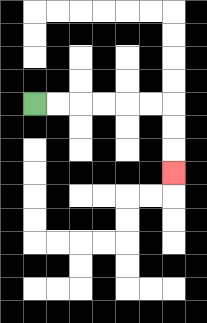{'start': '[1, 4]', 'end': '[7, 7]', 'path_directions': 'R,R,R,R,R,R,D,D,D', 'path_coordinates': '[[1, 4], [2, 4], [3, 4], [4, 4], [5, 4], [6, 4], [7, 4], [7, 5], [7, 6], [7, 7]]'}